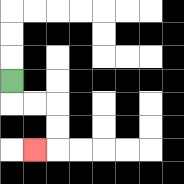{'start': '[0, 3]', 'end': '[1, 6]', 'path_directions': 'D,R,R,D,D,L', 'path_coordinates': '[[0, 3], [0, 4], [1, 4], [2, 4], [2, 5], [2, 6], [1, 6]]'}